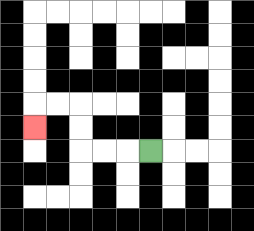{'start': '[6, 6]', 'end': '[1, 5]', 'path_directions': 'L,L,L,U,U,L,L,D', 'path_coordinates': '[[6, 6], [5, 6], [4, 6], [3, 6], [3, 5], [3, 4], [2, 4], [1, 4], [1, 5]]'}